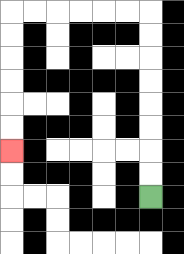{'start': '[6, 8]', 'end': '[0, 6]', 'path_directions': 'U,U,U,U,U,U,U,U,L,L,L,L,L,L,D,D,D,D,D,D', 'path_coordinates': '[[6, 8], [6, 7], [6, 6], [6, 5], [6, 4], [6, 3], [6, 2], [6, 1], [6, 0], [5, 0], [4, 0], [3, 0], [2, 0], [1, 0], [0, 0], [0, 1], [0, 2], [0, 3], [0, 4], [0, 5], [0, 6]]'}